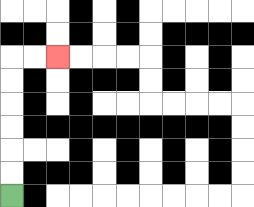{'start': '[0, 8]', 'end': '[2, 2]', 'path_directions': 'U,U,U,U,U,U,R,R', 'path_coordinates': '[[0, 8], [0, 7], [0, 6], [0, 5], [0, 4], [0, 3], [0, 2], [1, 2], [2, 2]]'}